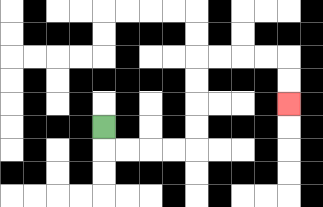{'start': '[4, 5]', 'end': '[12, 4]', 'path_directions': 'D,R,R,R,R,U,U,U,U,R,R,R,R,D,D', 'path_coordinates': '[[4, 5], [4, 6], [5, 6], [6, 6], [7, 6], [8, 6], [8, 5], [8, 4], [8, 3], [8, 2], [9, 2], [10, 2], [11, 2], [12, 2], [12, 3], [12, 4]]'}